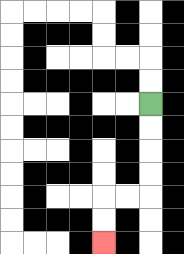{'start': '[6, 4]', 'end': '[4, 10]', 'path_directions': 'D,D,D,D,L,L,D,D', 'path_coordinates': '[[6, 4], [6, 5], [6, 6], [6, 7], [6, 8], [5, 8], [4, 8], [4, 9], [4, 10]]'}